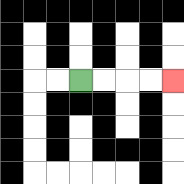{'start': '[3, 3]', 'end': '[7, 3]', 'path_directions': 'R,R,R,R', 'path_coordinates': '[[3, 3], [4, 3], [5, 3], [6, 3], [7, 3]]'}